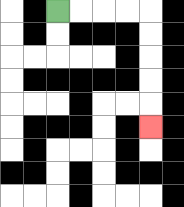{'start': '[2, 0]', 'end': '[6, 5]', 'path_directions': 'R,R,R,R,D,D,D,D,D', 'path_coordinates': '[[2, 0], [3, 0], [4, 0], [5, 0], [6, 0], [6, 1], [6, 2], [6, 3], [6, 4], [6, 5]]'}